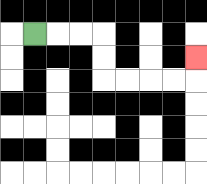{'start': '[1, 1]', 'end': '[8, 2]', 'path_directions': 'R,R,R,D,D,R,R,R,R,U', 'path_coordinates': '[[1, 1], [2, 1], [3, 1], [4, 1], [4, 2], [4, 3], [5, 3], [6, 3], [7, 3], [8, 3], [8, 2]]'}